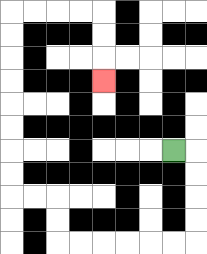{'start': '[7, 6]', 'end': '[4, 3]', 'path_directions': 'R,D,D,D,D,L,L,L,L,L,L,U,U,L,L,U,U,U,U,U,U,U,U,R,R,R,R,D,D,D', 'path_coordinates': '[[7, 6], [8, 6], [8, 7], [8, 8], [8, 9], [8, 10], [7, 10], [6, 10], [5, 10], [4, 10], [3, 10], [2, 10], [2, 9], [2, 8], [1, 8], [0, 8], [0, 7], [0, 6], [0, 5], [0, 4], [0, 3], [0, 2], [0, 1], [0, 0], [1, 0], [2, 0], [3, 0], [4, 0], [4, 1], [4, 2], [4, 3]]'}